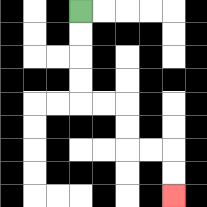{'start': '[3, 0]', 'end': '[7, 8]', 'path_directions': 'D,D,D,D,R,R,D,D,R,R,D,D', 'path_coordinates': '[[3, 0], [3, 1], [3, 2], [3, 3], [3, 4], [4, 4], [5, 4], [5, 5], [5, 6], [6, 6], [7, 6], [7, 7], [7, 8]]'}